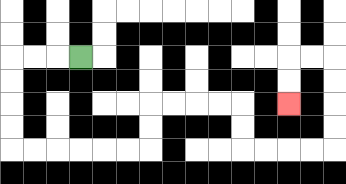{'start': '[3, 2]', 'end': '[12, 4]', 'path_directions': 'L,L,L,D,D,D,D,R,R,R,R,R,R,U,U,R,R,R,R,D,D,R,R,R,R,U,U,U,U,L,L,D,D', 'path_coordinates': '[[3, 2], [2, 2], [1, 2], [0, 2], [0, 3], [0, 4], [0, 5], [0, 6], [1, 6], [2, 6], [3, 6], [4, 6], [5, 6], [6, 6], [6, 5], [6, 4], [7, 4], [8, 4], [9, 4], [10, 4], [10, 5], [10, 6], [11, 6], [12, 6], [13, 6], [14, 6], [14, 5], [14, 4], [14, 3], [14, 2], [13, 2], [12, 2], [12, 3], [12, 4]]'}